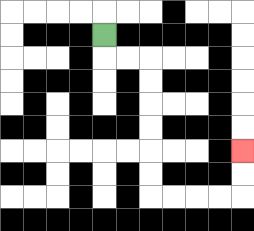{'start': '[4, 1]', 'end': '[10, 6]', 'path_directions': 'D,R,R,D,D,D,D,D,D,R,R,R,R,U,U', 'path_coordinates': '[[4, 1], [4, 2], [5, 2], [6, 2], [6, 3], [6, 4], [6, 5], [6, 6], [6, 7], [6, 8], [7, 8], [8, 8], [9, 8], [10, 8], [10, 7], [10, 6]]'}